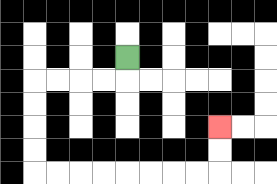{'start': '[5, 2]', 'end': '[9, 5]', 'path_directions': 'D,L,L,L,L,D,D,D,D,R,R,R,R,R,R,R,R,U,U', 'path_coordinates': '[[5, 2], [5, 3], [4, 3], [3, 3], [2, 3], [1, 3], [1, 4], [1, 5], [1, 6], [1, 7], [2, 7], [3, 7], [4, 7], [5, 7], [6, 7], [7, 7], [8, 7], [9, 7], [9, 6], [9, 5]]'}